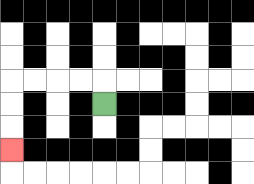{'start': '[4, 4]', 'end': '[0, 6]', 'path_directions': 'U,L,L,L,L,D,D,D', 'path_coordinates': '[[4, 4], [4, 3], [3, 3], [2, 3], [1, 3], [0, 3], [0, 4], [0, 5], [0, 6]]'}